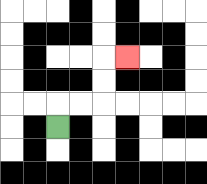{'start': '[2, 5]', 'end': '[5, 2]', 'path_directions': 'U,R,R,U,U,R', 'path_coordinates': '[[2, 5], [2, 4], [3, 4], [4, 4], [4, 3], [4, 2], [5, 2]]'}